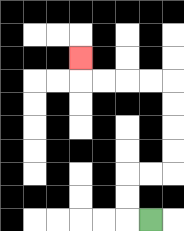{'start': '[6, 9]', 'end': '[3, 2]', 'path_directions': 'L,U,U,R,R,U,U,U,U,L,L,L,L,U', 'path_coordinates': '[[6, 9], [5, 9], [5, 8], [5, 7], [6, 7], [7, 7], [7, 6], [7, 5], [7, 4], [7, 3], [6, 3], [5, 3], [4, 3], [3, 3], [3, 2]]'}